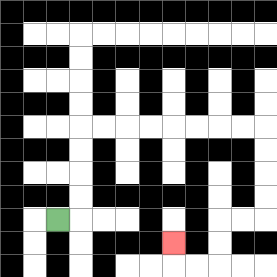{'start': '[2, 9]', 'end': '[7, 10]', 'path_directions': 'R,U,U,U,U,R,R,R,R,R,R,R,R,D,D,D,D,L,L,D,D,L,L,U', 'path_coordinates': '[[2, 9], [3, 9], [3, 8], [3, 7], [3, 6], [3, 5], [4, 5], [5, 5], [6, 5], [7, 5], [8, 5], [9, 5], [10, 5], [11, 5], [11, 6], [11, 7], [11, 8], [11, 9], [10, 9], [9, 9], [9, 10], [9, 11], [8, 11], [7, 11], [7, 10]]'}